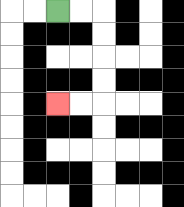{'start': '[2, 0]', 'end': '[2, 4]', 'path_directions': 'R,R,D,D,D,D,L,L', 'path_coordinates': '[[2, 0], [3, 0], [4, 0], [4, 1], [4, 2], [4, 3], [4, 4], [3, 4], [2, 4]]'}